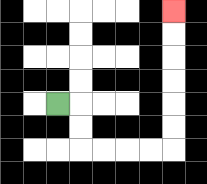{'start': '[2, 4]', 'end': '[7, 0]', 'path_directions': 'R,D,D,R,R,R,R,U,U,U,U,U,U', 'path_coordinates': '[[2, 4], [3, 4], [3, 5], [3, 6], [4, 6], [5, 6], [6, 6], [7, 6], [7, 5], [7, 4], [7, 3], [7, 2], [7, 1], [7, 0]]'}